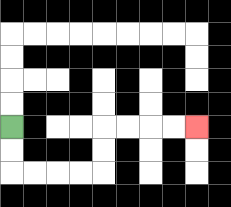{'start': '[0, 5]', 'end': '[8, 5]', 'path_directions': 'D,D,R,R,R,R,U,U,R,R,R,R', 'path_coordinates': '[[0, 5], [0, 6], [0, 7], [1, 7], [2, 7], [3, 7], [4, 7], [4, 6], [4, 5], [5, 5], [6, 5], [7, 5], [8, 5]]'}